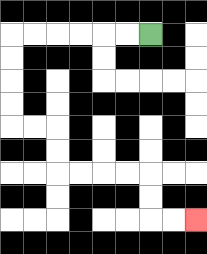{'start': '[6, 1]', 'end': '[8, 9]', 'path_directions': 'L,L,L,L,L,L,D,D,D,D,R,R,D,D,R,R,R,R,D,D,R,R', 'path_coordinates': '[[6, 1], [5, 1], [4, 1], [3, 1], [2, 1], [1, 1], [0, 1], [0, 2], [0, 3], [0, 4], [0, 5], [1, 5], [2, 5], [2, 6], [2, 7], [3, 7], [4, 7], [5, 7], [6, 7], [6, 8], [6, 9], [7, 9], [8, 9]]'}